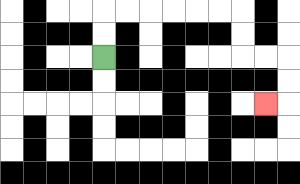{'start': '[4, 2]', 'end': '[11, 4]', 'path_directions': 'U,U,R,R,R,R,R,R,D,D,R,R,D,D,L', 'path_coordinates': '[[4, 2], [4, 1], [4, 0], [5, 0], [6, 0], [7, 0], [8, 0], [9, 0], [10, 0], [10, 1], [10, 2], [11, 2], [12, 2], [12, 3], [12, 4], [11, 4]]'}